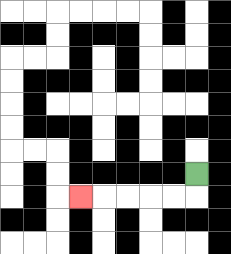{'start': '[8, 7]', 'end': '[3, 8]', 'path_directions': 'D,L,L,L,L,L', 'path_coordinates': '[[8, 7], [8, 8], [7, 8], [6, 8], [5, 8], [4, 8], [3, 8]]'}